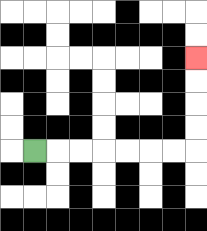{'start': '[1, 6]', 'end': '[8, 2]', 'path_directions': 'R,R,R,R,R,R,R,U,U,U,U', 'path_coordinates': '[[1, 6], [2, 6], [3, 6], [4, 6], [5, 6], [6, 6], [7, 6], [8, 6], [8, 5], [8, 4], [8, 3], [8, 2]]'}